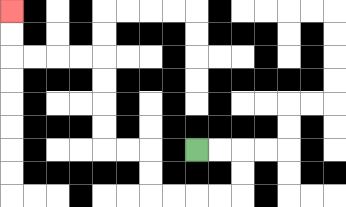{'start': '[8, 6]', 'end': '[0, 0]', 'path_directions': 'R,R,D,D,L,L,L,L,U,U,L,L,U,U,U,U,L,L,L,L,U,U', 'path_coordinates': '[[8, 6], [9, 6], [10, 6], [10, 7], [10, 8], [9, 8], [8, 8], [7, 8], [6, 8], [6, 7], [6, 6], [5, 6], [4, 6], [4, 5], [4, 4], [4, 3], [4, 2], [3, 2], [2, 2], [1, 2], [0, 2], [0, 1], [0, 0]]'}